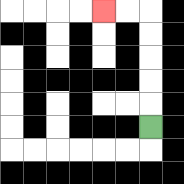{'start': '[6, 5]', 'end': '[4, 0]', 'path_directions': 'U,U,U,U,U,L,L', 'path_coordinates': '[[6, 5], [6, 4], [6, 3], [6, 2], [6, 1], [6, 0], [5, 0], [4, 0]]'}